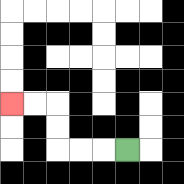{'start': '[5, 6]', 'end': '[0, 4]', 'path_directions': 'L,L,L,U,U,L,L', 'path_coordinates': '[[5, 6], [4, 6], [3, 6], [2, 6], [2, 5], [2, 4], [1, 4], [0, 4]]'}